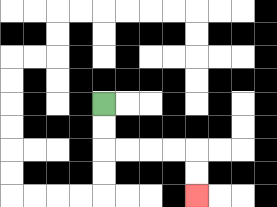{'start': '[4, 4]', 'end': '[8, 8]', 'path_directions': 'D,D,R,R,R,R,D,D', 'path_coordinates': '[[4, 4], [4, 5], [4, 6], [5, 6], [6, 6], [7, 6], [8, 6], [8, 7], [8, 8]]'}